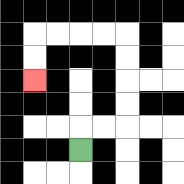{'start': '[3, 6]', 'end': '[1, 3]', 'path_directions': 'U,R,R,U,U,U,U,L,L,L,L,D,D', 'path_coordinates': '[[3, 6], [3, 5], [4, 5], [5, 5], [5, 4], [5, 3], [5, 2], [5, 1], [4, 1], [3, 1], [2, 1], [1, 1], [1, 2], [1, 3]]'}